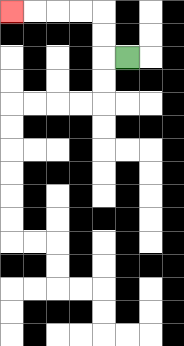{'start': '[5, 2]', 'end': '[0, 0]', 'path_directions': 'L,U,U,L,L,L,L', 'path_coordinates': '[[5, 2], [4, 2], [4, 1], [4, 0], [3, 0], [2, 0], [1, 0], [0, 0]]'}